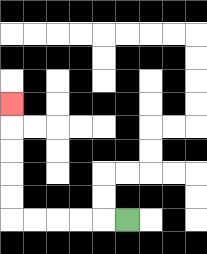{'start': '[5, 9]', 'end': '[0, 4]', 'path_directions': 'L,L,L,L,L,U,U,U,U,U', 'path_coordinates': '[[5, 9], [4, 9], [3, 9], [2, 9], [1, 9], [0, 9], [0, 8], [0, 7], [0, 6], [0, 5], [0, 4]]'}